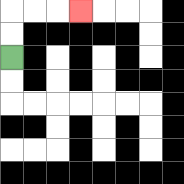{'start': '[0, 2]', 'end': '[3, 0]', 'path_directions': 'U,U,R,R,R', 'path_coordinates': '[[0, 2], [0, 1], [0, 0], [1, 0], [2, 0], [3, 0]]'}